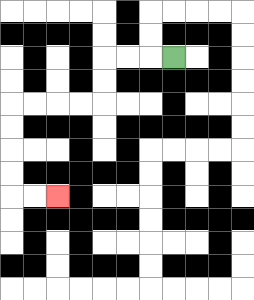{'start': '[7, 2]', 'end': '[2, 8]', 'path_directions': 'L,L,L,D,D,L,L,L,L,D,D,D,D,R,R', 'path_coordinates': '[[7, 2], [6, 2], [5, 2], [4, 2], [4, 3], [4, 4], [3, 4], [2, 4], [1, 4], [0, 4], [0, 5], [0, 6], [0, 7], [0, 8], [1, 8], [2, 8]]'}